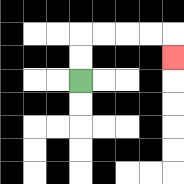{'start': '[3, 3]', 'end': '[7, 2]', 'path_directions': 'U,U,R,R,R,R,D', 'path_coordinates': '[[3, 3], [3, 2], [3, 1], [4, 1], [5, 1], [6, 1], [7, 1], [7, 2]]'}